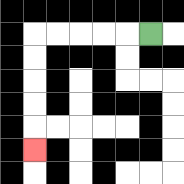{'start': '[6, 1]', 'end': '[1, 6]', 'path_directions': 'L,L,L,L,L,D,D,D,D,D', 'path_coordinates': '[[6, 1], [5, 1], [4, 1], [3, 1], [2, 1], [1, 1], [1, 2], [1, 3], [1, 4], [1, 5], [1, 6]]'}